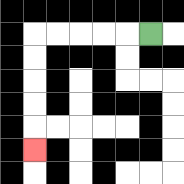{'start': '[6, 1]', 'end': '[1, 6]', 'path_directions': 'L,L,L,L,L,D,D,D,D,D', 'path_coordinates': '[[6, 1], [5, 1], [4, 1], [3, 1], [2, 1], [1, 1], [1, 2], [1, 3], [1, 4], [1, 5], [1, 6]]'}